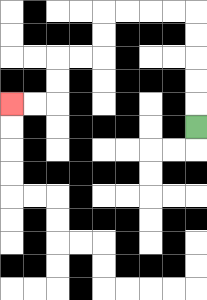{'start': '[8, 5]', 'end': '[0, 4]', 'path_directions': 'U,U,U,U,U,L,L,L,L,D,D,L,L,D,D,L,L', 'path_coordinates': '[[8, 5], [8, 4], [8, 3], [8, 2], [8, 1], [8, 0], [7, 0], [6, 0], [5, 0], [4, 0], [4, 1], [4, 2], [3, 2], [2, 2], [2, 3], [2, 4], [1, 4], [0, 4]]'}